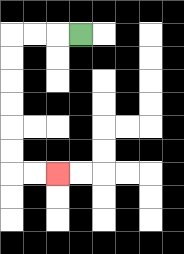{'start': '[3, 1]', 'end': '[2, 7]', 'path_directions': 'L,L,L,D,D,D,D,D,D,R,R', 'path_coordinates': '[[3, 1], [2, 1], [1, 1], [0, 1], [0, 2], [0, 3], [0, 4], [0, 5], [0, 6], [0, 7], [1, 7], [2, 7]]'}